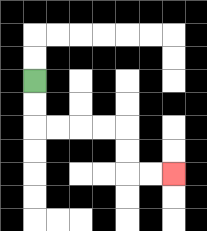{'start': '[1, 3]', 'end': '[7, 7]', 'path_directions': 'D,D,R,R,R,R,D,D,R,R', 'path_coordinates': '[[1, 3], [1, 4], [1, 5], [2, 5], [3, 5], [4, 5], [5, 5], [5, 6], [5, 7], [6, 7], [7, 7]]'}